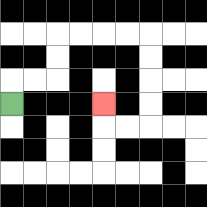{'start': '[0, 4]', 'end': '[4, 4]', 'path_directions': 'U,R,R,U,U,R,R,R,R,D,D,D,D,L,L,U', 'path_coordinates': '[[0, 4], [0, 3], [1, 3], [2, 3], [2, 2], [2, 1], [3, 1], [4, 1], [5, 1], [6, 1], [6, 2], [6, 3], [6, 4], [6, 5], [5, 5], [4, 5], [4, 4]]'}